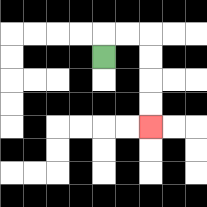{'start': '[4, 2]', 'end': '[6, 5]', 'path_directions': 'U,R,R,D,D,D,D', 'path_coordinates': '[[4, 2], [4, 1], [5, 1], [6, 1], [6, 2], [6, 3], [6, 4], [6, 5]]'}